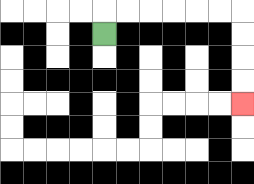{'start': '[4, 1]', 'end': '[10, 4]', 'path_directions': 'U,R,R,R,R,R,R,D,D,D,D', 'path_coordinates': '[[4, 1], [4, 0], [5, 0], [6, 0], [7, 0], [8, 0], [9, 0], [10, 0], [10, 1], [10, 2], [10, 3], [10, 4]]'}